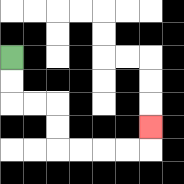{'start': '[0, 2]', 'end': '[6, 5]', 'path_directions': 'D,D,R,R,D,D,R,R,R,R,U', 'path_coordinates': '[[0, 2], [0, 3], [0, 4], [1, 4], [2, 4], [2, 5], [2, 6], [3, 6], [4, 6], [5, 6], [6, 6], [6, 5]]'}